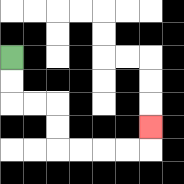{'start': '[0, 2]', 'end': '[6, 5]', 'path_directions': 'D,D,R,R,D,D,R,R,R,R,U', 'path_coordinates': '[[0, 2], [0, 3], [0, 4], [1, 4], [2, 4], [2, 5], [2, 6], [3, 6], [4, 6], [5, 6], [6, 6], [6, 5]]'}